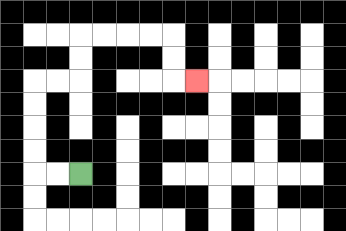{'start': '[3, 7]', 'end': '[8, 3]', 'path_directions': 'L,L,U,U,U,U,R,R,U,U,R,R,R,R,D,D,R', 'path_coordinates': '[[3, 7], [2, 7], [1, 7], [1, 6], [1, 5], [1, 4], [1, 3], [2, 3], [3, 3], [3, 2], [3, 1], [4, 1], [5, 1], [6, 1], [7, 1], [7, 2], [7, 3], [8, 3]]'}